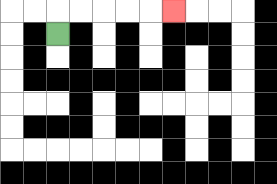{'start': '[2, 1]', 'end': '[7, 0]', 'path_directions': 'U,R,R,R,R,R', 'path_coordinates': '[[2, 1], [2, 0], [3, 0], [4, 0], [5, 0], [6, 0], [7, 0]]'}